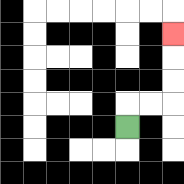{'start': '[5, 5]', 'end': '[7, 1]', 'path_directions': 'U,R,R,U,U,U', 'path_coordinates': '[[5, 5], [5, 4], [6, 4], [7, 4], [7, 3], [7, 2], [7, 1]]'}